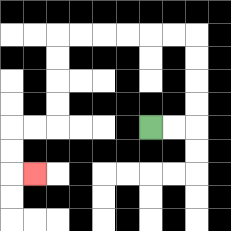{'start': '[6, 5]', 'end': '[1, 7]', 'path_directions': 'R,R,U,U,U,U,L,L,L,L,L,L,D,D,D,D,L,L,D,D,R', 'path_coordinates': '[[6, 5], [7, 5], [8, 5], [8, 4], [8, 3], [8, 2], [8, 1], [7, 1], [6, 1], [5, 1], [4, 1], [3, 1], [2, 1], [2, 2], [2, 3], [2, 4], [2, 5], [1, 5], [0, 5], [0, 6], [0, 7], [1, 7]]'}